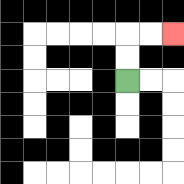{'start': '[5, 3]', 'end': '[7, 1]', 'path_directions': 'U,U,R,R', 'path_coordinates': '[[5, 3], [5, 2], [5, 1], [6, 1], [7, 1]]'}